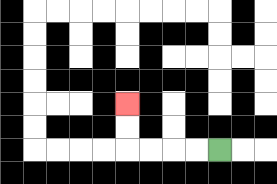{'start': '[9, 6]', 'end': '[5, 4]', 'path_directions': 'L,L,L,L,U,U', 'path_coordinates': '[[9, 6], [8, 6], [7, 6], [6, 6], [5, 6], [5, 5], [5, 4]]'}